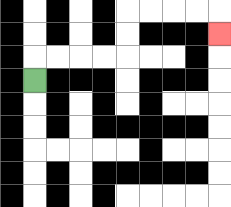{'start': '[1, 3]', 'end': '[9, 1]', 'path_directions': 'U,R,R,R,R,U,U,R,R,R,R,D', 'path_coordinates': '[[1, 3], [1, 2], [2, 2], [3, 2], [4, 2], [5, 2], [5, 1], [5, 0], [6, 0], [7, 0], [8, 0], [9, 0], [9, 1]]'}